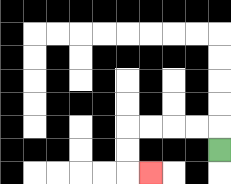{'start': '[9, 6]', 'end': '[6, 7]', 'path_directions': 'U,L,L,L,L,D,D,R', 'path_coordinates': '[[9, 6], [9, 5], [8, 5], [7, 5], [6, 5], [5, 5], [5, 6], [5, 7], [6, 7]]'}